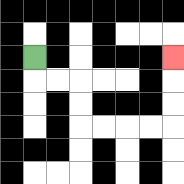{'start': '[1, 2]', 'end': '[7, 2]', 'path_directions': 'D,R,R,D,D,R,R,R,R,U,U,U', 'path_coordinates': '[[1, 2], [1, 3], [2, 3], [3, 3], [3, 4], [3, 5], [4, 5], [5, 5], [6, 5], [7, 5], [7, 4], [7, 3], [7, 2]]'}